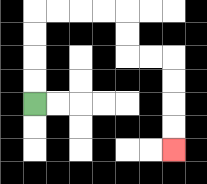{'start': '[1, 4]', 'end': '[7, 6]', 'path_directions': 'U,U,U,U,R,R,R,R,D,D,R,R,D,D,D,D', 'path_coordinates': '[[1, 4], [1, 3], [1, 2], [1, 1], [1, 0], [2, 0], [3, 0], [4, 0], [5, 0], [5, 1], [5, 2], [6, 2], [7, 2], [7, 3], [7, 4], [7, 5], [7, 6]]'}